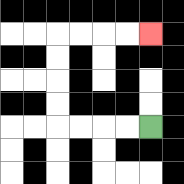{'start': '[6, 5]', 'end': '[6, 1]', 'path_directions': 'L,L,L,L,U,U,U,U,R,R,R,R', 'path_coordinates': '[[6, 5], [5, 5], [4, 5], [3, 5], [2, 5], [2, 4], [2, 3], [2, 2], [2, 1], [3, 1], [4, 1], [5, 1], [6, 1]]'}